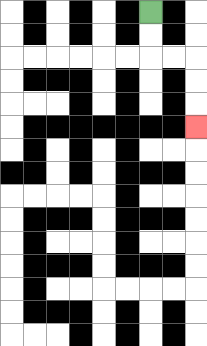{'start': '[6, 0]', 'end': '[8, 5]', 'path_directions': 'D,D,R,R,D,D,D', 'path_coordinates': '[[6, 0], [6, 1], [6, 2], [7, 2], [8, 2], [8, 3], [8, 4], [8, 5]]'}